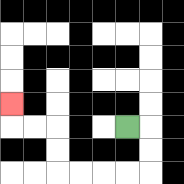{'start': '[5, 5]', 'end': '[0, 4]', 'path_directions': 'R,D,D,L,L,L,L,U,U,L,L,U', 'path_coordinates': '[[5, 5], [6, 5], [6, 6], [6, 7], [5, 7], [4, 7], [3, 7], [2, 7], [2, 6], [2, 5], [1, 5], [0, 5], [0, 4]]'}